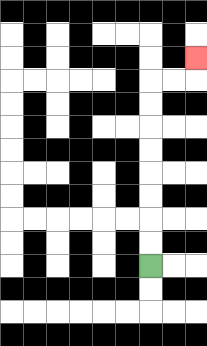{'start': '[6, 11]', 'end': '[8, 2]', 'path_directions': 'U,U,U,U,U,U,U,U,R,R,U', 'path_coordinates': '[[6, 11], [6, 10], [6, 9], [6, 8], [6, 7], [6, 6], [6, 5], [6, 4], [6, 3], [7, 3], [8, 3], [8, 2]]'}